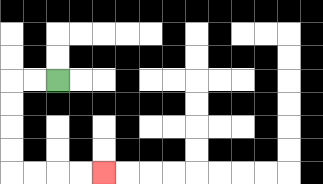{'start': '[2, 3]', 'end': '[4, 7]', 'path_directions': 'L,L,D,D,D,D,R,R,R,R', 'path_coordinates': '[[2, 3], [1, 3], [0, 3], [0, 4], [0, 5], [0, 6], [0, 7], [1, 7], [2, 7], [3, 7], [4, 7]]'}